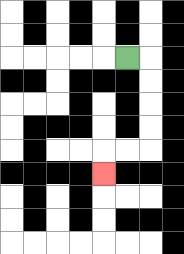{'start': '[5, 2]', 'end': '[4, 7]', 'path_directions': 'R,D,D,D,D,L,L,D', 'path_coordinates': '[[5, 2], [6, 2], [6, 3], [6, 4], [6, 5], [6, 6], [5, 6], [4, 6], [4, 7]]'}